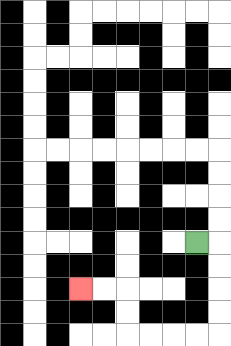{'start': '[8, 10]', 'end': '[3, 12]', 'path_directions': 'R,D,D,D,D,L,L,L,L,U,U,L,L', 'path_coordinates': '[[8, 10], [9, 10], [9, 11], [9, 12], [9, 13], [9, 14], [8, 14], [7, 14], [6, 14], [5, 14], [5, 13], [5, 12], [4, 12], [3, 12]]'}